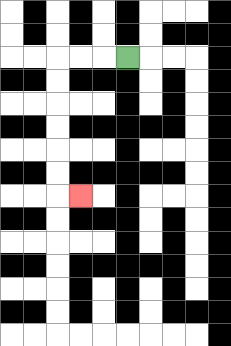{'start': '[5, 2]', 'end': '[3, 8]', 'path_directions': 'L,L,L,D,D,D,D,D,D,R', 'path_coordinates': '[[5, 2], [4, 2], [3, 2], [2, 2], [2, 3], [2, 4], [2, 5], [2, 6], [2, 7], [2, 8], [3, 8]]'}